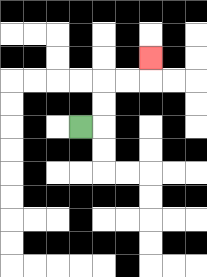{'start': '[3, 5]', 'end': '[6, 2]', 'path_directions': 'R,U,U,R,R,U', 'path_coordinates': '[[3, 5], [4, 5], [4, 4], [4, 3], [5, 3], [6, 3], [6, 2]]'}